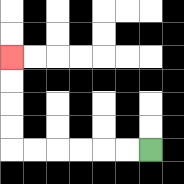{'start': '[6, 6]', 'end': '[0, 2]', 'path_directions': 'L,L,L,L,L,L,U,U,U,U', 'path_coordinates': '[[6, 6], [5, 6], [4, 6], [3, 6], [2, 6], [1, 6], [0, 6], [0, 5], [0, 4], [0, 3], [0, 2]]'}